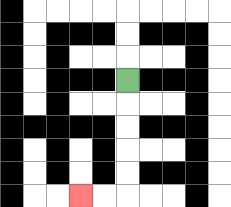{'start': '[5, 3]', 'end': '[3, 8]', 'path_directions': 'D,D,D,D,D,L,L', 'path_coordinates': '[[5, 3], [5, 4], [5, 5], [5, 6], [5, 7], [5, 8], [4, 8], [3, 8]]'}